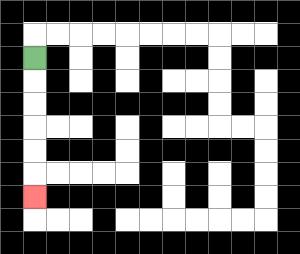{'start': '[1, 2]', 'end': '[1, 8]', 'path_directions': 'D,D,D,D,D,D', 'path_coordinates': '[[1, 2], [1, 3], [1, 4], [1, 5], [1, 6], [1, 7], [1, 8]]'}